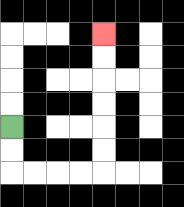{'start': '[0, 5]', 'end': '[4, 1]', 'path_directions': 'D,D,R,R,R,R,U,U,U,U,U,U', 'path_coordinates': '[[0, 5], [0, 6], [0, 7], [1, 7], [2, 7], [3, 7], [4, 7], [4, 6], [4, 5], [4, 4], [4, 3], [4, 2], [4, 1]]'}